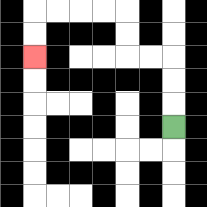{'start': '[7, 5]', 'end': '[1, 2]', 'path_directions': 'U,U,U,L,L,U,U,L,L,L,L,D,D', 'path_coordinates': '[[7, 5], [7, 4], [7, 3], [7, 2], [6, 2], [5, 2], [5, 1], [5, 0], [4, 0], [3, 0], [2, 0], [1, 0], [1, 1], [1, 2]]'}